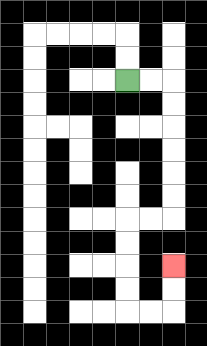{'start': '[5, 3]', 'end': '[7, 11]', 'path_directions': 'R,R,D,D,D,D,D,D,L,L,D,D,D,D,R,R,U,U', 'path_coordinates': '[[5, 3], [6, 3], [7, 3], [7, 4], [7, 5], [7, 6], [7, 7], [7, 8], [7, 9], [6, 9], [5, 9], [5, 10], [5, 11], [5, 12], [5, 13], [6, 13], [7, 13], [7, 12], [7, 11]]'}